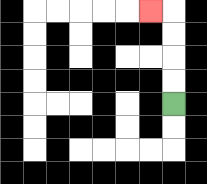{'start': '[7, 4]', 'end': '[6, 0]', 'path_directions': 'U,U,U,U,L', 'path_coordinates': '[[7, 4], [7, 3], [7, 2], [7, 1], [7, 0], [6, 0]]'}